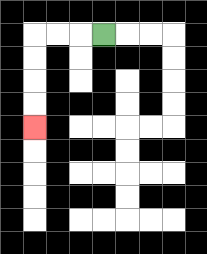{'start': '[4, 1]', 'end': '[1, 5]', 'path_directions': 'L,L,L,D,D,D,D', 'path_coordinates': '[[4, 1], [3, 1], [2, 1], [1, 1], [1, 2], [1, 3], [1, 4], [1, 5]]'}